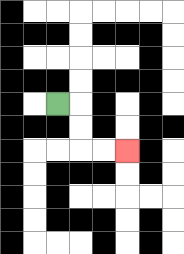{'start': '[2, 4]', 'end': '[5, 6]', 'path_directions': 'R,D,D,R,R', 'path_coordinates': '[[2, 4], [3, 4], [3, 5], [3, 6], [4, 6], [5, 6]]'}